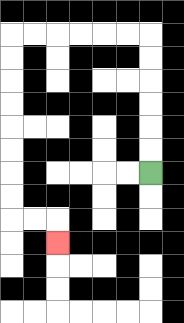{'start': '[6, 7]', 'end': '[2, 10]', 'path_directions': 'U,U,U,U,U,U,L,L,L,L,L,L,D,D,D,D,D,D,D,D,R,R,D', 'path_coordinates': '[[6, 7], [6, 6], [6, 5], [6, 4], [6, 3], [6, 2], [6, 1], [5, 1], [4, 1], [3, 1], [2, 1], [1, 1], [0, 1], [0, 2], [0, 3], [0, 4], [0, 5], [0, 6], [0, 7], [0, 8], [0, 9], [1, 9], [2, 9], [2, 10]]'}